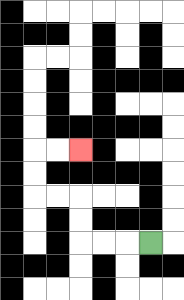{'start': '[6, 10]', 'end': '[3, 6]', 'path_directions': 'L,L,L,U,U,L,L,U,U,R,R', 'path_coordinates': '[[6, 10], [5, 10], [4, 10], [3, 10], [3, 9], [3, 8], [2, 8], [1, 8], [1, 7], [1, 6], [2, 6], [3, 6]]'}